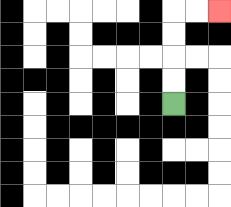{'start': '[7, 4]', 'end': '[9, 0]', 'path_directions': 'U,U,U,U,R,R', 'path_coordinates': '[[7, 4], [7, 3], [7, 2], [7, 1], [7, 0], [8, 0], [9, 0]]'}